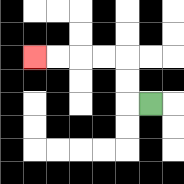{'start': '[6, 4]', 'end': '[1, 2]', 'path_directions': 'L,U,U,L,L,L,L', 'path_coordinates': '[[6, 4], [5, 4], [5, 3], [5, 2], [4, 2], [3, 2], [2, 2], [1, 2]]'}